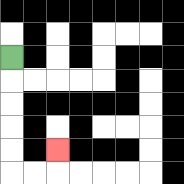{'start': '[0, 2]', 'end': '[2, 6]', 'path_directions': 'D,D,D,D,D,R,R,U', 'path_coordinates': '[[0, 2], [0, 3], [0, 4], [0, 5], [0, 6], [0, 7], [1, 7], [2, 7], [2, 6]]'}